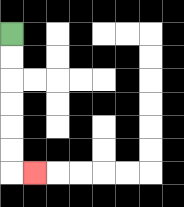{'start': '[0, 1]', 'end': '[1, 7]', 'path_directions': 'D,D,D,D,D,D,R', 'path_coordinates': '[[0, 1], [0, 2], [0, 3], [0, 4], [0, 5], [0, 6], [0, 7], [1, 7]]'}